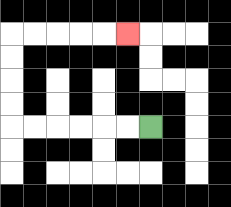{'start': '[6, 5]', 'end': '[5, 1]', 'path_directions': 'L,L,L,L,L,L,U,U,U,U,R,R,R,R,R', 'path_coordinates': '[[6, 5], [5, 5], [4, 5], [3, 5], [2, 5], [1, 5], [0, 5], [0, 4], [0, 3], [0, 2], [0, 1], [1, 1], [2, 1], [3, 1], [4, 1], [5, 1]]'}